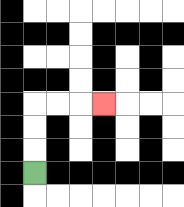{'start': '[1, 7]', 'end': '[4, 4]', 'path_directions': 'U,U,U,R,R,R', 'path_coordinates': '[[1, 7], [1, 6], [1, 5], [1, 4], [2, 4], [3, 4], [4, 4]]'}